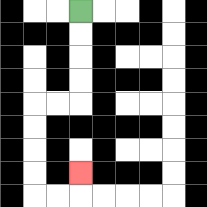{'start': '[3, 0]', 'end': '[3, 7]', 'path_directions': 'D,D,D,D,L,L,D,D,D,D,R,R,U', 'path_coordinates': '[[3, 0], [3, 1], [3, 2], [3, 3], [3, 4], [2, 4], [1, 4], [1, 5], [1, 6], [1, 7], [1, 8], [2, 8], [3, 8], [3, 7]]'}